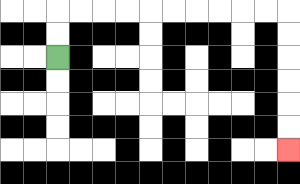{'start': '[2, 2]', 'end': '[12, 6]', 'path_directions': 'U,U,R,R,R,R,R,R,R,R,R,R,D,D,D,D,D,D', 'path_coordinates': '[[2, 2], [2, 1], [2, 0], [3, 0], [4, 0], [5, 0], [6, 0], [7, 0], [8, 0], [9, 0], [10, 0], [11, 0], [12, 0], [12, 1], [12, 2], [12, 3], [12, 4], [12, 5], [12, 6]]'}